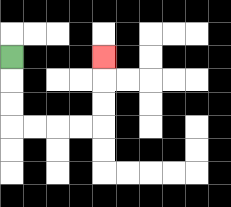{'start': '[0, 2]', 'end': '[4, 2]', 'path_directions': 'D,D,D,R,R,R,R,U,U,U', 'path_coordinates': '[[0, 2], [0, 3], [0, 4], [0, 5], [1, 5], [2, 5], [3, 5], [4, 5], [4, 4], [4, 3], [4, 2]]'}